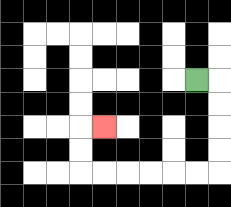{'start': '[8, 3]', 'end': '[4, 5]', 'path_directions': 'R,D,D,D,D,L,L,L,L,L,L,U,U,R', 'path_coordinates': '[[8, 3], [9, 3], [9, 4], [9, 5], [9, 6], [9, 7], [8, 7], [7, 7], [6, 7], [5, 7], [4, 7], [3, 7], [3, 6], [3, 5], [4, 5]]'}